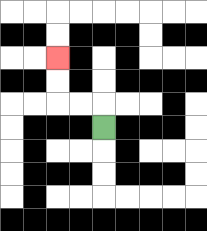{'start': '[4, 5]', 'end': '[2, 2]', 'path_directions': 'U,L,L,U,U', 'path_coordinates': '[[4, 5], [4, 4], [3, 4], [2, 4], [2, 3], [2, 2]]'}